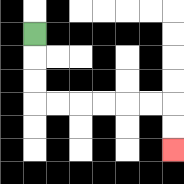{'start': '[1, 1]', 'end': '[7, 6]', 'path_directions': 'D,D,D,R,R,R,R,R,R,D,D', 'path_coordinates': '[[1, 1], [1, 2], [1, 3], [1, 4], [2, 4], [3, 4], [4, 4], [5, 4], [6, 4], [7, 4], [7, 5], [7, 6]]'}